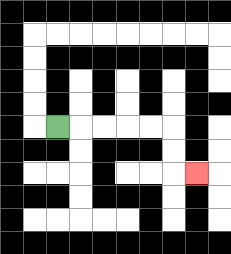{'start': '[2, 5]', 'end': '[8, 7]', 'path_directions': 'R,R,R,R,R,D,D,R', 'path_coordinates': '[[2, 5], [3, 5], [4, 5], [5, 5], [6, 5], [7, 5], [7, 6], [7, 7], [8, 7]]'}